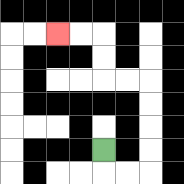{'start': '[4, 6]', 'end': '[2, 1]', 'path_directions': 'D,R,R,U,U,U,U,L,L,U,U,L,L', 'path_coordinates': '[[4, 6], [4, 7], [5, 7], [6, 7], [6, 6], [6, 5], [6, 4], [6, 3], [5, 3], [4, 3], [4, 2], [4, 1], [3, 1], [2, 1]]'}